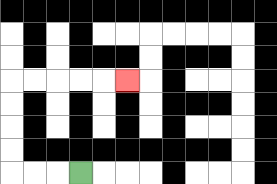{'start': '[3, 7]', 'end': '[5, 3]', 'path_directions': 'L,L,L,U,U,U,U,R,R,R,R,R', 'path_coordinates': '[[3, 7], [2, 7], [1, 7], [0, 7], [0, 6], [0, 5], [0, 4], [0, 3], [1, 3], [2, 3], [3, 3], [4, 3], [5, 3]]'}